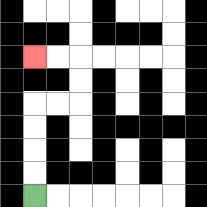{'start': '[1, 8]', 'end': '[1, 2]', 'path_directions': 'U,U,U,U,R,R,U,U,L,L', 'path_coordinates': '[[1, 8], [1, 7], [1, 6], [1, 5], [1, 4], [2, 4], [3, 4], [3, 3], [3, 2], [2, 2], [1, 2]]'}